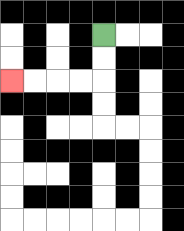{'start': '[4, 1]', 'end': '[0, 3]', 'path_directions': 'D,D,L,L,L,L', 'path_coordinates': '[[4, 1], [4, 2], [4, 3], [3, 3], [2, 3], [1, 3], [0, 3]]'}